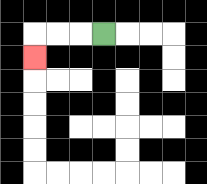{'start': '[4, 1]', 'end': '[1, 2]', 'path_directions': 'L,L,L,D', 'path_coordinates': '[[4, 1], [3, 1], [2, 1], [1, 1], [1, 2]]'}